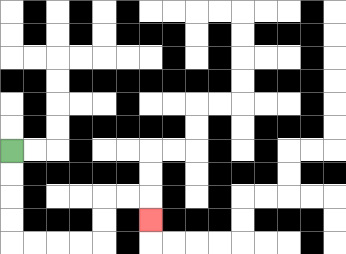{'start': '[0, 6]', 'end': '[6, 9]', 'path_directions': 'D,D,D,D,R,R,R,R,U,U,R,R,D', 'path_coordinates': '[[0, 6], [0, 7], [0, 8], [0, 9], [0, 10], [1, 10], [2, 10], [3, 10], [4, 10], [4, 9], [4, 8], [5, 8], [6, 8], [6, 9]]'}